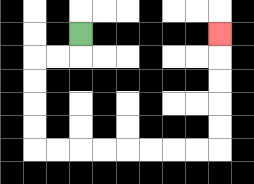{'start': '[3, 1]', 'end': '[9, 1]', 'path_directions': 'D,L,L,D,D,D,D,R,R,R,R,R,R,R,R,U,U,U,U,U', 'path_coordinates': '[[3, 1], [3, 2], [2, 2], [1, 2], [1, 3], [1, 4], [1, 5], [1, 6], [2, 6], [3, 6], [4, 6], [5, 6], [6, 6], [7, 6], [8, 6], [9, 6], [9, 5], [9, 4], [9, 3], [9, 2], [9, 1]]'}